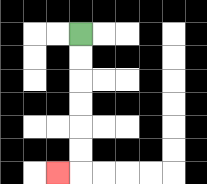{'start': '[3, 1]', 'end': '[2, 7]', 'path_directions': 'D,D,D,D,D,D,L', 'path_coordinates': '[[3, 1], [3, 2], [3, 3], [3, 4], [3, 5], [3, 6], [3, 7], [2, 7]]'}